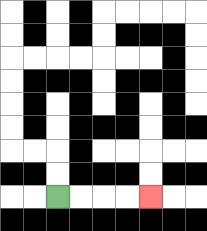{'start': '[2, 8]', 'end': '[6, 8]', 'path_directions': 'R,R,R,R', 'path_coordinates': '[[2, 8], [3, 8], [4, 8], [5, 8], [6, 8]]'}